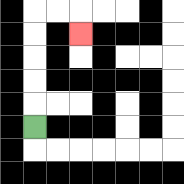{'start': '[1, 5]', 'end': '[3, 1]', 'path_directions': 'U,U,U,U,U,R,R,D', 'path_coordinates': '[[1, 5], [1, 4], [1, 3], [1, 2], [1, 1], [1, 0], [2, 0], [3, 0], [3, 1]]'}